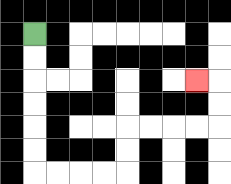{'start': '[1, 1]', 'end': '[8, 3]', 'path_directions': 'D,D,D,D,D,D,R,R,R,R,U,U,R,R,R,R,U,U,L', 'path_coordinates': '[[1, 1], [1, 2], [1, 3], [1, 4], [1, 5], [1, 6], [1, 7], [2, 7], [3, 7], [4, 7], [5, 7], [5, 6], [5, 5], [6, 5], [7, 5], [8, 5], [9, 5], [9, 4], [9, 3], [8, 3]]'}